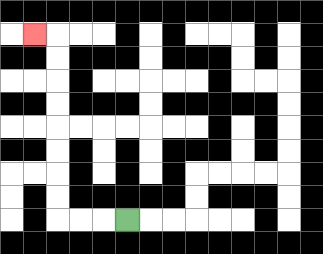{'start': '[5, 9]', 'end': '[1, 1]', 'path_directions': 'L,L,L,U,U,U,U,U,U,U,U,L', 'path_coordinates': '[[5, 9], [4, 9], [3, 9], [2, 9], [2, 8], [2, 7], [2, 6], [2, 5], [2, 4], [2, 3], [2, 2], [2, 1], [1, 1]]'}